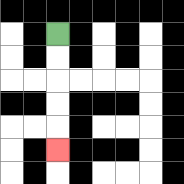{'start': '[2, 1]', 'end': '[2, 6]', 'path_directions': 'D,D,D,D,D', 'path_coordinates': '[[2, 1], [2, 2], [2, 3], [2, 4], [2, 5], [2, 6]]'}